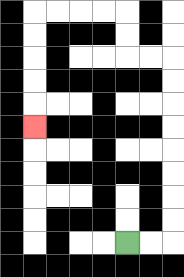{'start': '[5, 10]', 'end': '[1, 5]', 'path_directions': 'R,R,U,U,U,U,U,U,U,U,L,L,U,U,L,L,L,L,D,D,D,D,D', 'path_coordinates': '[[5, 10], [6, 10], [7, 10], [7, 9], [7, 8], [7, 7], [7, 6], [7, 5], [7, 4], [7, 3], [7, 2], [6, 2], [5, 2], [5, 1], [5, 0], [4, 0], [3, 0], [2, 0], [1, 0], [1, 1], [1, 2], [1, 3], [1, 4], [1, 5]]'}